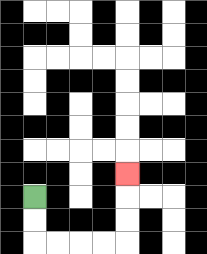{'start': '[1, 8]', 'end': '[5, 7]', 'path_directions': 'D,D,R,R,R,R,U,U,U', 'path_coordinates': '[[1, 8], [1, 9], [1, 10], [2, 10], [3, 10], [4, 10], [5, 10], [5, 9], [5, 8], [5, 7]]'}